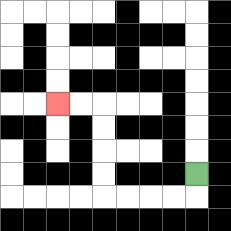{'start': '[8, 7]', 'end': '[2, 4]', 'path_directions': 'D,L,L,L,L,U,U,U,U,L,L', 'path_coordinates': '[[8, 7], [8, 8], [7, 8], [6, 8], [5, 8], [4, 8], [4, 7], [4, 6], [4, 5], [4, 4], [3, 4], [2, 4]]'}